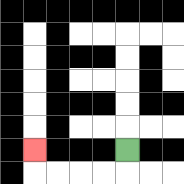{'start': '[5, 6]', 'end': '[1, 6]', 'path_directions': 'D,L,L,L,L,U', 'path_coordinates': '[[5, 6], [5, 7], [4, 7], [3, 7], [2, 7], [1, 7], [1, 6]]'}